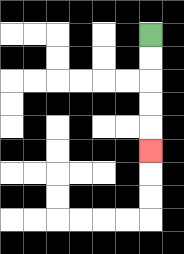{'start': '[6, 1]', 'end': '[6, 6]', 'path_directions': 'D,D,D,D,D', 'path_coordinates': '[[6, 1], [6, 2], [6, 3], [6, 4], [6, 5], [6, 6]]'}